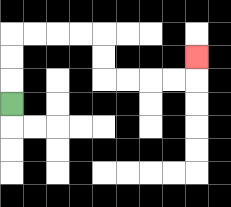{'start': '[0, 4]', 'end': '[8, 2]', 'path_directions': 'U,U,U,R,R,R,R,D,D,R,R,R,R,U', 'path_coordinates': '[[0, 4], [0, 3], [0, 2], [0, 1], [1, 1], [2, 1], [3, 1], [4, 1], [4, 2], [4, 3], [5, 3], [6, 3], [7, 3], [8, 3], [8, 2]]'}